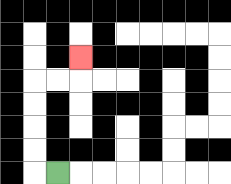{'start': '[2, 7]', 'end': '[3, 2]', 'path_directions': 'L,U,U,U,U,R,R,U', 'path_coordinates': '[[2, 7], [1, 7], [1, 6], [1, 5], [1, 4], [1, 3], [2, 3], [3, 3], [3, 2]]'}